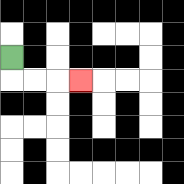{'start': '[0, 2]', 'end': '[3, 3]', 'path_directions': 'D,R,R,R', 'path_coordinates': '[[0, 2], [0, 3], [1, 3], [2, 3], [3, 3]]'}